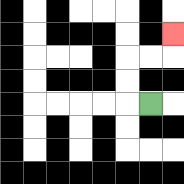{'start': '[6, 4]', 'end': '[7, 1]', 'path_directions': 'L,U,U,R,R,U', 'path_coordinates': '[[6, 4], [5, 4], [5, 3], [5, 2], [6, 2], [7, 2], [7, 1]]'}